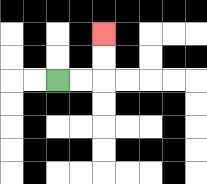{'start': '[2, 3]', 'end': '[4, 1]', 'path_directions': 'R,R,U,U', 'path_coordinates': '[[2, 3], [3, 3], [4, 3], [4, 2], [4, 1]]'}